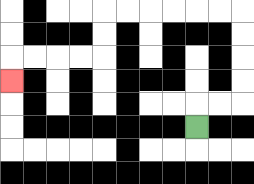{'start': '[8, 5]', 'end': '[0, 3]', 'path_directions': 'U,R,R,U,U,U,U,L,L,L,L,L,L,D,D,L,L,L,L,D', 'path_coordinates': '[[8, 5], [8, 4], [9, 4], [10, 4], [10, 3], [10, 2], [10, 1], [10, 0], [9, 0], [8, 0], [7, 0], [6, 0], [5, 0], [4, 0], [4, 1], [4, 2], [3, 2], [2, 2], [1, 2], [0, 2], [0, 3]]'}